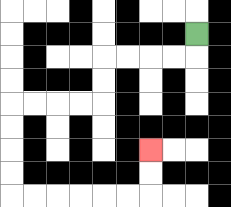{'start': '[8, 1]', 'end': '[6, 6]', 'path_directions': 'D,L,L,L,L,D,D,L,L,L,L,D,D,D,D,R,R,R,R,R,R,U,U', 'path_coordinates': '[[8, 1], [8, 2], [7, 2], [6, 2], [5, 2], [4, 2], [4, 3], [4, 4], [3, 4], [2, 4], [1, 4], [0, 4], [0, 5], [0, 6], [0, 7], [0, 8], [1, 8], [2, 8], [3, 8], [4, 8], [5, 8], [6, 8], [6, 7], [6, 6]]'}